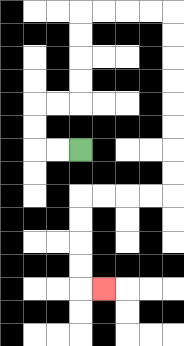{'start': '[3, 6]', 'end': '[4, 12]', 'path_directions': 'L,L,U,U,R,R,U,U,U,U,R,R,R,R,D,D,D,D,D,D,D,D,L,L,L,L,D,D,D,D,R', 'path_coordinates': '[[3, 6], [2, 6], [1, 6], [1, 5], [1, 4], [2, 4], [3, 4], [3, 3], [3, 2], [3, 1], [3, 0], [4, 0], [5, 0], [6, 0], [7, 0], [7, 1], [7, 2], [7, 3], [7, 4], [7, 5], [7, 6], [7, 7], [7, 8], [6, 8], [5, 8], [4, 8], [3, 8], [3, 9], [3, 10], [3, 11], [3, 12], [4, 12]]'}